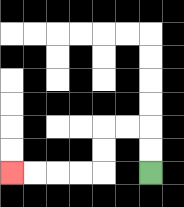{'start': '[6, 7]', 'end': '[0, 7]', 'path_directions': 'U,U,L,L,D,D,L,L,L,L', 'path_coordinates': '[[6, 7], [6, 6], [6, 5], [5, 5], [4, 5], [4, 6], [4, 7], [3, 7], [2, 7], [1, 7], [0, 7]]'}